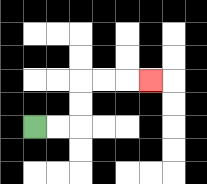{'start': '[1, 5]', 'end': '[6, 3]', 'path_directions': 'R,R,U,U,R,R,R', 'path_coordinates': '[[1, 5], [2, 5], [3, 5], [3, 4], [3, 3], [4, 3], [5, 3], [6, 3]]'}